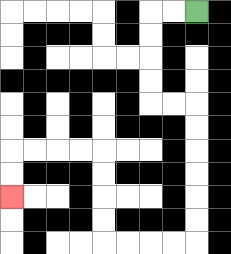{'start': '[8, 0]', 'end': '[0, 8]', 'path_directions': 'L,L,D,D,D,D,R,R,D,D,D,D,D,D,L,L,L,L,U,U,U,U,L,L,L,L,D,D', 'path_coordinates': '[[8, 0], [7, 0], [6, 0], [6, 1], [6, 2], [6, 3], [6, 4], [7, 4], [8, 4], [8, 5], [8, 6], [8, 7], [8, 8], [8, 9], [8, 10], [7, 10], [6, 10], [5, 10], [4, 10], [4, 9], [4, 8], [4, 7], [4, 6], [3, 6], [2, 6], [1, 6], [0, 6], [0, 7], [0, 8]]'}